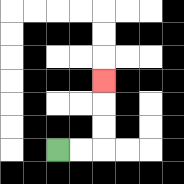{'start': '[2, 6]', 'end': '[4, 3]', 'path_directions': 'R,R,U,U,U', 'path_coordinates': '[[2, 6], [3, 6], [4, 6], [4, 5], [4, 4], [4, 3]]'}